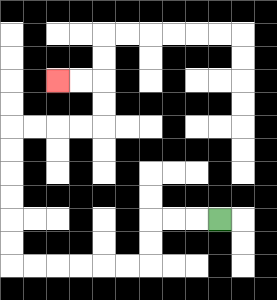{'start': '[9, 9]', 'end': '[2, 3]', 'path_directions': 'L,L,L,D,D,L,L,L,L,L,L,U,U,U,U,U,U,R,R,R,R,U,U,L,L', 'path_coordinates': '[[9, 9], [8, 9], [7, 9], [6, 9], [6, 10], [6, 11], [5, 11], [4, 11], [3, 11], [2, 11], [1, 11], [0, 11], [0, 10], [0, 9], [0, 8], [0, 7], [0, 6], [0, 5], [1, 5], [2, 5], [3, 5], [4, 5], [4, 4], [4, 3], [3, 3], [2, 3]]'}